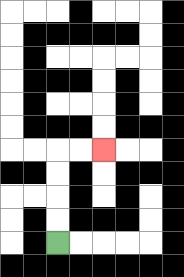{'start': '[2, 10]', 'end': '[4, 6]', 'path_directions': 'U,U,U,U,R,R', 'path_coordinates': '[[2, 10], [2, 9], [2, 8], [2, 7], [2, 6], [3, 6], [4, 6]]'}